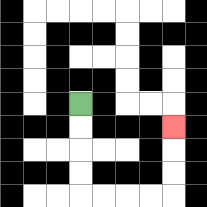{'start': '[3, 4]', 'end': '[7, 5]', 'path_directions': 'D,D,D,D,R,R,R,R,U,U,U', 'path_coordinates': '[[3, 4], [3, 5], [3, 6], [3, 7], [3, 8], [4, 8], [5, 8], [6, 8], [7, 8], [7, 7], [7, 6], [7, 5]]'}